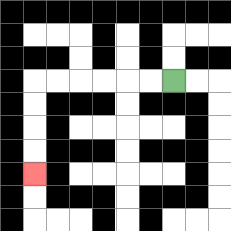{'start': '[7, 3]', 'end': '[1, 7]', 'path_directions': 'L,L,L,L,L,L,D,D,D,D', 'path_coordinates': '[[7, 3], [6, 3], [5, 3], [4, 3], [3, 3], [2, 3], [1, 3], [1, 4], [1, 5], [1, 6], [1, 7]]'}